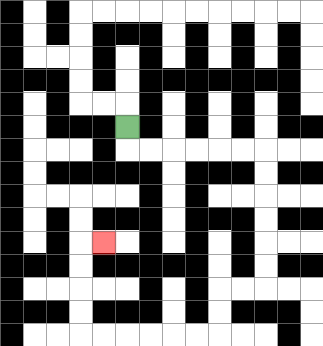{'start': '[5, 5]', 'end': '[4, 10]', 'path_directions': 'D,R,R,R,R,R,R,D,D,D,D,D,D,L,L,D,D,L,L,L,L,L,L,U,U,U,U,R', 'path_coordinates': '[[5, 5], [5, 6], [6, 6], [7, 6], [8, 6], [9, 6], [10, 6], [11, 6], [11, 7], [11, 8], [11, 9], [11, 10], [11, 11], [11, 12], [10, 12], [9, 12], [9, 13], [9, 14], [8, 14], [7, 14], [6, 14], [5, 14], [4, 14], [3, 14], [3, 13], [3, 12], [3, 11], [3, 10], [4, 10]]'}